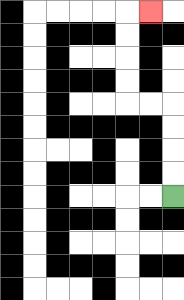{'start': '[7, 8]', 'end': '[6, 0]', 'path_directions': 'U,U,U,U,L,L,U,U,U,U,R', 'path_coordinates': '[[7, 8], [7, 7], [7, 6], [7, 5], [7, 4], [6, 4], [5, 4], [5, 3], [5, 2], [5, 1], [5, 0], [6, 0]]'}